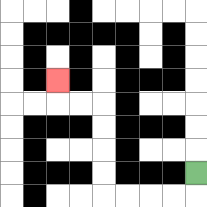{'start': '[8, 7]', 'end': '[2, 3]', 'path_directions': 'D,L,L,L,L,U,U,U,U,L,L,U', 'path_coordinates': '[[8, 7], [8, 8], [7, 8], [6, 8], [5, 8], [4, 8], [4, 7], [4, 6], [4, 5], [4, 4], [3, 4], [2, 4], [2, 3]]'}